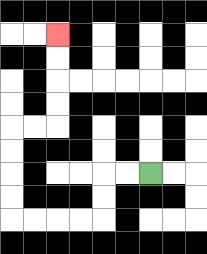{'start': '[6, 7]', 'end': '[2, 1]', 'path_directions': 'L,L,D,D,L,L,L,L,U,U,U,U,R,R,U,U,U,U', 'path_coordinates': '[[6, 7], [5, 7], [4, 7], [4, 8], [4, 9], [3, 9], [2, 9], [1, 9], [0, 9], [0, 8], [0, 7], [0, 6], [0, 5], [1, 5], [2, 5], [2, 4], [2, 3], [2, 2], [2, 1]]'}